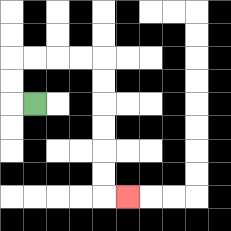{'start': '[1, 4]', 'end': '[5, 8]', 'path_directions': 'L,U,U,R,R,R,R,D,D,D,D,D,D,R', 'path_coordinates': '[[1, 4], [0, 4], [0, 3], [0, 2], [1, 2], [2, 2], [3, 2], [4, 2], [4, 3], [4, 4], [4, 5], [4, 6], [4, 7], [4, 8], [5, 8]]'}